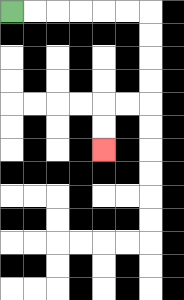{'start': '[0, 0]', 'end': '[4, 6]', 'path_directions': 'R,R,R,R,R,R,D,D,D,D,L,L,D,D', 'path_coordinates': '[[0, 0], [1, 0], [2, 0], [3, 0], [4, 0], [5, 0], [6, 0], [6, 1], [6, 2], [6, 3], [6, 4], [5, 4], [4, 4], [4, 5], [4, 6]]'}